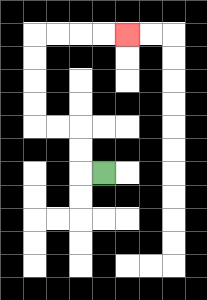{'start': '[4, 7]', 'end': '[5, 1]', 'path_directions': 'L,U,U,L,L,U,U,U,U,R,R,R,R', 'path_coordinates': '[[4, 7], [3, 7], [3, 6], [3, 5], [2, 5], [1, 5], [1, 4], [1, 3], [1, 2], [1, 1], [2, 1], [3, 1], [4, 1], [5, 1]]'}